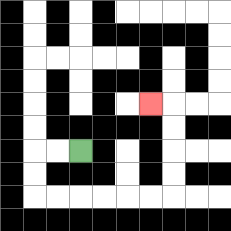{'start': '[3, 6]', 'end': '[6, 4]', 'path_directions': 'L,L,D,D,R,R,R,R,R,R,U,U,U,U,L', 'path_coordinates': '[[3, 6], [2, 6], [1, 6], [1, 7], [1, 8], [2, 8], [3, 8], [4, 8], [5, 8], [6, 8], [7, 8], [7, 7], [7, 6], [7, 5], [7, 4], [6, 4]]'}